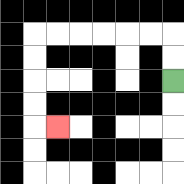{'start': '[7, 3]', 'end': '[2, 5]', 'path_directions': 'U,U,L,L,L,L,L,L,D,D,D,D,R', 'path_coordinates': '[[7, 3], [7, 2], [7, 1], [6, 1], [5, 1], [4, 1], [3, 1], [2, 1], [1, 1], [1, 2], [1, 3], [1, 4], [1, 5], [2, 5]]'}